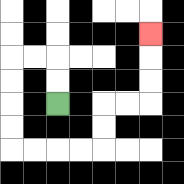{'start': '[2, 4]', 'end': '[6, 1]', 'path_directions': 'U,U,L,L,D,D,D,D,R,R,R,R,U,U,R,R,U,U,U', 'path_coordinates': '[[2, 4], [2, 3], [2, 2], [1, 2], [0, 2], [0, 3], [0, 4], [0, 5], [0, 6], [1, 6], [2, 6], [3, 6], [4, 6], [4, 5], [4, 4], [5, 4], [6, 4], [6, 3], [6, 2], [6, 1]]'}